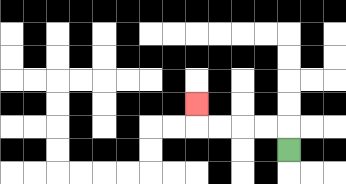{'start': '[12, 6]', 'end': '[8, 4]', 'path_directions': 'U,L,L,L,L,U', 'path_coordinates': '[[12, 6], [12, 5], [11, 5], [10, 5], [9, 5], [8, 5], [8, 4]]'}